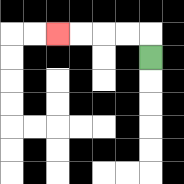{'start': '[6, 2]', 'end': '[2, 1]', 'path_directions': 'U,L,L,L,L', 'path_coordinates': '[[6, 2], [6, 1], [5, 1], [4, 1], [3, 1], [2, 1]]'}